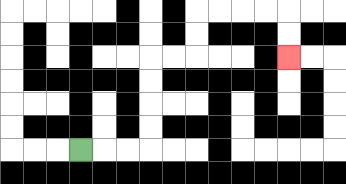{'start': '[3, 6]', 'end': '[12, 2]', 'path_directions': 'R,R,R,U,U,U,U,R,R,U,U,R,R,R,R,D,D', 'path_coordinates': '[[3, 6], [4, 6], [5, 6], [6, 6], [6, 5], [6, 4], [6, 3], [6, 2], [7, 2], [8, 2], [8, 1], [8, 0], [9, 0], [10, 0], [11, 0], [12, 0], [12, 1], [12, 2]]'}